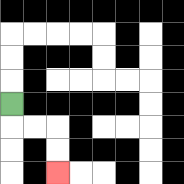{'start': '[0, 4]', 'end': '[2, 7]', 'path_directions': 'D,R,R,D,D', 'path_coordinates': '[[0, 4], [0, 5], [1, 5], [2, 5], [2, 6], [2, 7]]'}